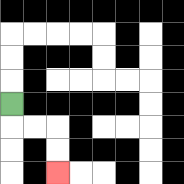{'start': '[0, 4]', 'end': '[2, 7]', 'path_directions': 'D,R,R,D,D', 'path_coordinates': '[[0, 4], [0, 5], [1, 5], [2, 5], [2, 6], [2, 7]]'}